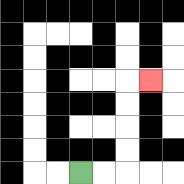{'start': '[3, 7]', 'end': '[6, 3]', 'path_directions': 'R,R,U,U,U,U,R', 'path_coordinates': '[[3, 7], [4, 7], [5, 7], [5, 6], [5, 5], [5, 4], [5, 3], [6, 3]]'}